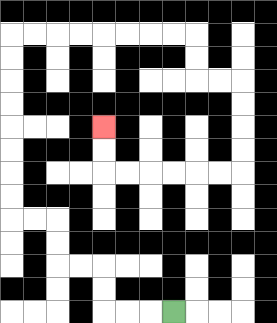{'start': '[7, 13]', 'end': '[4, 5]', 'path_directions': 'L,L,L,U,U,L,L,U,U,L,L,U,U,U,U,U,U,U,U,R,R,R,R,R,R,R,R,D,D,R,R,D,D,D,D,L,L,L,L,L,L,U,U', 'path_coordinates': '[[7, 13], [6, 13], [5, 13], [4, 13], [4, 12], [4, 11], [3, 11], [2, 11], [2, 10], [2, 9], [1, 9], [0, 9], [0, 8], [0, 7], [0, 6], [0, 5], [0, 4], [0, 3], [0, 2], [0, 1], [1, 1], [2, 1], [3, 1], [4, 1], [5, 1], [6, 1], [7, 1], [8, 1], [8, 2], [8, 3], [9, 3], [10, 3], [10, 4], [10, 5], [10, 6], [10, 7], [9, 7], [8, 7], [7, 7], [6, 7], [5, 7], [4, 7], [4, 6], [4, 5]]'}